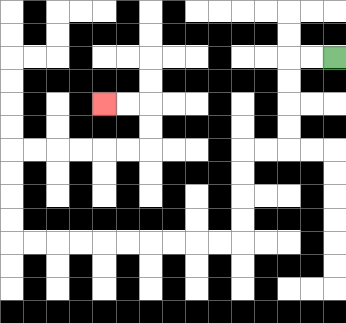{'start': '[14, 2]', 'end': '[4, 4]', 'path_directions': 'L,L,D,D,D,D,L,L,D,D,D,D,L,L,L,L,L,L,L,L,L,L,U,U,U,U,R,R,R,R,R,R,U,U,L,L', 'path_coordinates': '[[14, 2], [13, 2], [12, 2], [12, 3], [12, 4], [12, 5], [12, 6], [11, 6], [10, 6], [10, 7], [10, 8], [10, 9], [10, 10], [9, 10], [8, 10], [7, 10], [6, 10], [5, 10], [4, 10], [3, 10], [2, 10], [1, 10], [0, 10], [0, 9], [0, 8], [0, 7], [0, 6], [1, 6], [2, 6], [3, 6], [4, 6], [5, 6], [6, 6], [6, 5], [6, 4], [5, 4], [4, 4]]'}